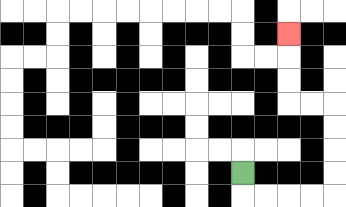{'start': '[10, 7]', 'end': '[12, 1]', 'path_directions': 'D,R,R,R,R,U,U,U,U,L,L,U,U,U', 'path_coordinates': '[[10, 7], [10, 8], [11, 8], [12, 8], [13, 8], [14, 8], [14, 7], [14, 6], [14, 5], [14, 4], [13, 4], [12, 4], [12, 3], [12, 2], [12, 1]]'}